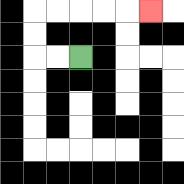{'start': '[3, 2]', 'end': '[6, 0]', 'path_directions': 'L,L,U,U,R,R,R,R,R', 'path_coordinates': '[[3, 2], [2, 2], [1, 2], [1, 1], [1, 0], [2, 0], [3, 0], [4, 0], [5, 0], [6, 0]]'}